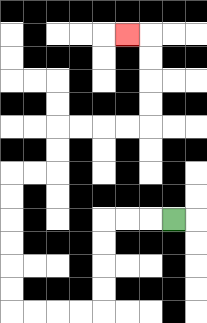{'start': '[7, 9]', 'end': '[5, 1]', 'path_directions': 'L,L,L,D,D,D,D,L,L,L,L,U,U,U,U,U,U,R,R,U,U,R,R,R,R,U,U,U,U,L', 'path_coordinates': '[[7, 9], [6, 9], [5, 9], [4, 9], [4, 10], [4, 11], [4, 12], [4, 13], [3, 13], [2, 13], [1, 13], [0, 13], [0, 12], [0, 11], [0, 10], [0, 9], [0, 8], [0, 7], [1, 7], [2, 7], [2, 6], [2, 5], [3, 5], [4, 5], [5, 5], [6, 5], [6, 4], [6, 3], [6, 2], [6, 1], [5, 1]]'}